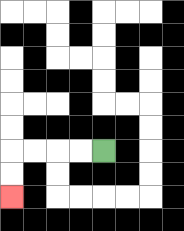{'start': '[4, 6]', 'end': '[0, 8]', 'path_directions': 'L,L,L,L,D,D', 'path_coordinates': '[[4, 6], [3, 6], [2, 6], [1, 6], [0, 6], [0, 7], [0, 8]]'}